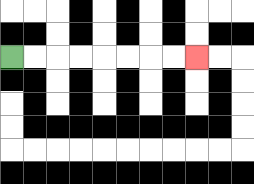{'start': '[0, 2]', 'end': '[8, 2]', 'path_directions': 'R,R,R,R,R,R,R,R', 'path_coordinates': '[[0, 2], [1, 2], [2, 2], [3, 2], [4, 2], [5, 2], [6, 2], [7, 2], [8, 2]]'}